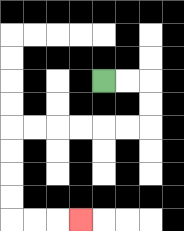{'start': '[4, 3]', 'end': '[3, 9]', 'path_directions': 'R,R,D,D,L,L,L,L,L,L,D,D,D,D,R,R,R', 'path_coordinates': '[[4, 3], [5, 3], [6, 3], [6, 4], [6, 5], [5, 5], [4, 5], [3, 5], [2, 5], [1, 5], [0, 5], [0, 6], [0, 7], [0, 8], [0, 9], [1, 9], [2, 9], [3, 9]]'}